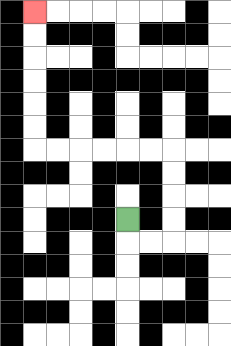{'start': '[5, 9]', 'end': '[1, 0]', 'path_directions': 'D,R,R,U,U,U,U,L,L,L,L,L,L,U,U,U,U,U,U', 'path_coordinates': '[[5, 9], [5, 10], [6, 10], [7, 10], [7, 9], [7, 8], [7, 7], [7, 6], [6, 6], [5, 6], [4, 6], [3, 6], [2, 6], [1, 6], [1, 5], [1, 4], [1, 3], [1, 2], [1, 1], [1, 0]]'}